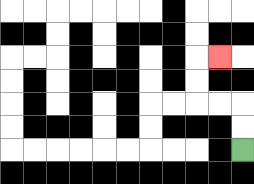{'start': '[10, 6]', 'end': '[9, 2]', 'path_directions': 'U,U,L,L,U,U,R', 'path_coordinates': '[[10, 6], [10, 5], [10, 4], [9, 4], [8, 4], [8, 3], [8, 2], [9, 2]]'}